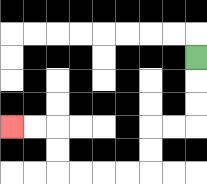{'start': '[8, 2]', 'end': '[0, 5]', 'path_directions': 'D,D,D,L,L,D,D,L,L,L,L,U,U,L,L', 'path_coordinates': '[[8, 2], [8, 3], [8, 4], [8, 5], [7, 5], [6, 5], [6, 6], [6, 7], [5, 7], [4, 7], [3, 7], [2, 7], [2, 6], [2, 5], [1, 5], [0, 5]]'}